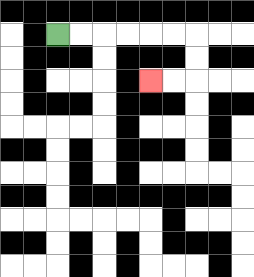{'start': '[2, 1]', 'end': '[6, 3]', 'path_directions': 'R,R,R,R,R,R,D,D,L,L', 'path_coordinates': '[[2, 1], [3, 1], [4, 1], [5, 1], [6, 1], [7, 1], [8, 1], [8, 2], [8, 3], [7, 3], [6, 3]]'}